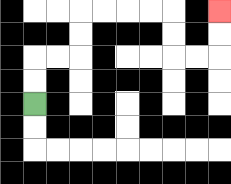{'start': '[1, 4]', 'end': '[9, 0]', 'path_directions': 'U,U,R,R,U,U,R,R,R,R,D,D,R,R,U,U', 'path_coordinates': '[[1, 4], [1, 3], [1, 2], [2, 2], [3, 2], [3, 1], [3, 0], [4, 0], [5, 0], [6, 0], [7, 0], [7, 1], [7, 2], [8, 2], [9, 2], [9, 1], [9, 0]]'}